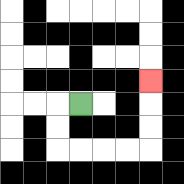{'start': '[3, 4]', 'end': '[6, 3]', 'path_directions': 'L,D,D,R,R,R,R,U,U,U', 'path_coordinates': '[[3, 4], [2, 4], [2, 5], [2, 6], [3, 6], [4, 6], [5, 6], [6, 6], [6, 5], [6, 4], [6, 3]]'}